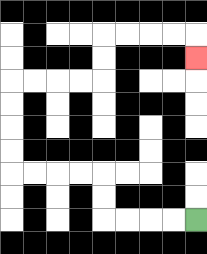{'start': '[8, 9]', 'end': '[8, 2]', 'path_directions': 'L,L,L,L,U,U,L,L,L,L,U,U,U,U,R,R,R,R,U,U,R,R,R,R,D', 'path_coordinates': '[[8, 9], [7, 9], [6, 9], [5, 9], [4, 9], [4, 8], [4, 7], [3, 7], [2, 7], [1, 7], [0, 7], [0, 6], [0, 5], [0, 4], [0, 3], [1, 3], [2, 3], [3, 3], [4, 3], [4, 2], [4, 1], [5, 1], [6, 1], [7, 1], [8, 1], [8, 2]]'}